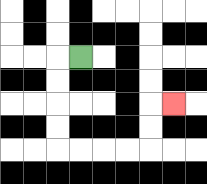{'start': '[3, 2]', 'end': '[7, 4]', 'path_directions': 'L,D,D,D,D,R,R,R,R,U,U,R', 'path_coordinates': '[[3, 2], [2, 2], [2, 3], [2, 4], [2, 5], [2, 6], [3, 6], [4, 6], [5, 6], [6, 6], [6, 5], [6, 4], [7, 4]]'}